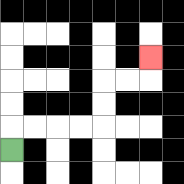{'start': '[0, 6]', 'end': '[6, 2]', 'path_directions': 'U,R,R,R,R,U,U,R,R,U', 'path_coordinates': '[[0, 6], [0, 5], [1, 5], [2, 5], [3, 5], [4, 5], [4, 4], [4, 3], [5, 3], [6, 3], [6, 2]]'}